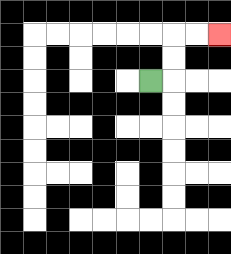{'start': '[6, 3]', 'end': '[9, 1]', 'path_directions': 'R,U,U,R,R', 'path_coordinates': '[[6, 3], [7, 3], [7, 2], [7, 1], [8, 1], [9, 1]]'}